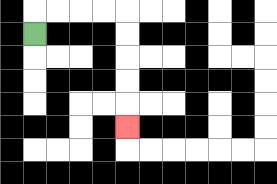{'start': '[1, 1]', 'end': '[5, 5]', 'path_directions': 'U,R,R,R,R,D,D,D,D,D', 'path_coordinates': '[[1, 1], [1, 0], [2, 0], [3, 0], [4, 0], [5, 0], [5, 1], [5, 2], [5, 3], [5, 4], [5, 5]]'}